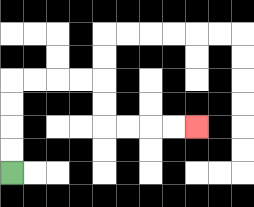{'start': '[0, 7]', 'end': '[8, 5]', 'path_directions': 'U,U,U,U,R,R,R,R,D,D,R,R,R,R', 'path_coordinates': '[[0, 7], [0, 6], [0, 5], [0, 4], [0, 3], [1, 3], [2, 3], [3, 3], [4, 3], [4, 4], [4, 5], [5, 5], [6, 5], [7, 5], [8, 5]]'}